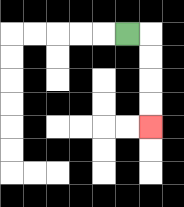{'start': '[5, 1]', 'end': '[6, 5]', 'path_directions': 'R,D,D,D,D', 'path_coordinates': '[[5, 1], [6, 1], [6, 2], [6, 3], [6, 4], [6, 5]]'}